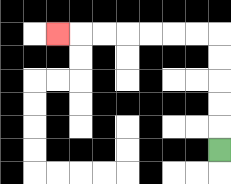{'start': '[9, 6]', 'end': '[2, 1]', 'path_directions': 'U,U,U,U,U,L,L,L,L,L,L,L', 'path_coordinates': '[[9, 6], [9, 5], [9, 4], [9, 3], [9, 2], [9, 1], [8, 1], [7, 1], [6, 1], [5, 1], [4, 1], [3, 1], [2, 1]]'}